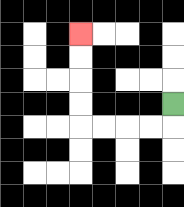{'start': '[7, 4]', 'end': '[3, 1]', 'path_directions': 'D,L,L,L,L,U,U,U,U', 'path_coordinates': '[[7, 4], [7, 5], [6, 5], [5, 5], [4, 5], [3, 5], [3, 4], [3, 3], [3, 2], [3, 1]]'}